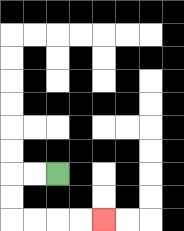{'start': '[2, 7]', 'end': '[4, 9]', 'path_directions': 'L,L,D,D,R,R,R,R', 'path_coordinates': '[[2, 7], [1, 7], [0, 7], [0, 8], [0, 9], [1, 9], [2, 9], [3, 9], [4, 9]]'}